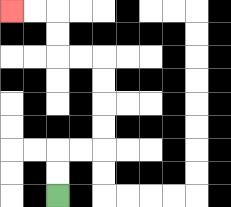{'start': '[2, 8]', 'end': '[0, 0]', 'path_directions': 'U,U,R,R,U,U,U,U,L,L,U,U,L,L', 'path_coordinates': '[[2, 8], [2, 7], [2, 6], [3, 6], [4, 6], [4, 5], [4, 4], [4, 3], [4, 2], [3, 2], [2, 2], [2, 1], [2, 0], [1, 0], [0, 0]]'}